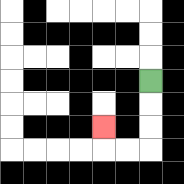{'start': '[6, 3]', 'end': '[4, 5]', 'path_directions': 'D,D,D,L,L,U', 'path_coordinates': '[[6, 3], [6, 4], [6, 5], [6, 6], [5, 6], [4, 6], [4, 5]]'}